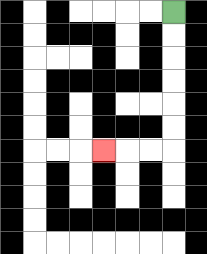{'start': '[7, 0]', 'end': '[4, 6]', 'path_directions': 'D,D,D,D,D,D,L,L,L', 'path_coordinates': '[[7, 0], [7, 1], [7, 2], [7, 3], [7, 4], [7, 5], [7, 6], [6, 6], [5, 6], [4, 6]]'}